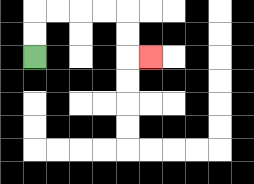{'start': '[1, 2]', 'end': '[6, 2]', 'path_directions': 'U,U,R,R,R,R,D,D,R', 'path_coordinates': '[[1, 2], [1, 1], [1, 0], [2, 0], [3, 0], [4, 0], [5, 0], [5, 1], [5, 2], [6, 2]]'}